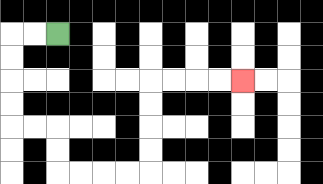{'start': '[2, 1]', 'end': '[10, 3]', 'path_directions': 'L,L,D,D,D,D,R,R,D,D,R,R,R,R,U,U,U,U,R,R,R,R', 'path_coordinates': '[[2, 1], [1, 1], [0, 1], [0, 2], [0, 3], [0, 4], [0, 5], [1, 5], [2, 5], [2, 6], [2, 7], [3, 7], [4, 7], [5, 7], [6, 7], [6, 6], [6, 5], [6, 4], [6, 3], [7, 3], [8, 3], [9, 3], [10, 3]]'}